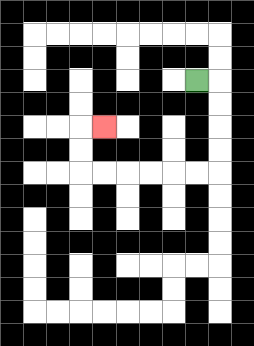{'start': '[8, 3]', 'end': '[4, 5]', 'path_directions': 'R,D,D,D,D,L,L,L,L,L,L,U,U,R', 'path_coordinates': '[[8, 3], [9, 3], [9, 4], [9, 5], [9, 6], [9, 7], [8, 7], [7, 7], [6, 7], [5, 7], [4, 7], [3, 7], [3, 6], [3, 5], [4, 5]]'}